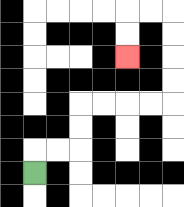{'start': '[1, 7]', 'end': '[5, 2]', 'path_directions': 'U,R,R,U,U,R,R,R,R,U,U,U,U,L,L,D,D', 'path_coordinates': '[[1, 7], [1, 6], [2, 6], [3, 6], [3, 5], [3, 4], [4, 4], [5, 4], [6, 4], [7, 4], [7, 3], [7, 2], [7, 1], [7, 0], [6, 0], [5, 0], [5, 1], [5, 2]]'}